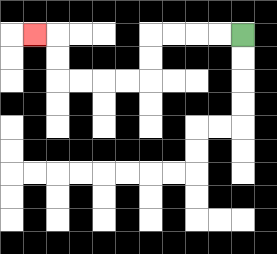{'start': '[10, 1]', 'end': '[1, 1]', 'path_directions': 'L,L,L,L,D,D,L,L,L,L,U,U,L', 'path_coordinates': '[[10, 1], [9, 1], [8, 1], [7, 1], [6, 1], [6, 2], [6, 3], [5, 3], [4, 3], [3, 3], [2, 3], [2, 2], [2, 1], [1, 1]]'}